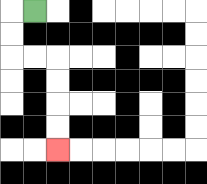{'start': '[1, 0]', 'end': '[2, 6]', 'path_directions': 'L,D,D,R,R,D,D,D,D', 'path_coordinates': '[[1, 0], [0, 0], [0, 1], [0, 2], [1, 2], [2, 2], [2, 3], [2, 4], [2, 5], [2, 6]]'}